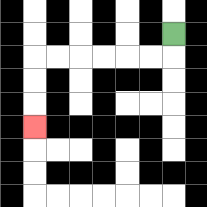{'start': '[7, 1]', 'end': '[1, 5]', 'path_directions': 'D,L,L,L,L,L,L,D,D,D', 'path_coordinates': '[[7, 1], [7, 2], [6, 2], [5, 2], [4, 2], [3, 2], [2, 2], [1, 2], [1, 3], [1, 4], [1, 5]]'}